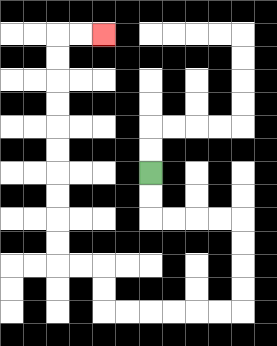{'start': '[6, 7]', 'end': '[4, 1]', 'path_directions': 'D,D,R,R,R,R,D,D,D,D,L,L,L,L,L,L,U,U,L,L,U,U,U,U,U,U,U,U,U,U,R,R', 'path_coordinates': '[[6, 7], [6, 8], [6, 9], [7, 9], [8, 9], [9, 9], [10, 9], [10, 10], [10, 11], [10, 12], [10, 13], [9, 13], [8, 13], [7, 13], [6, 13], [5, 13], [4, 13], [4, 12], [4, 11], [3, 11], [2, 11], [2, 10], [2, 9], [2, 8], [2, 7], [2, 6], [2, 5], [2, 4], [2, 3], [2, 2], [2, 1], [3, 1], [4, 1]]'}